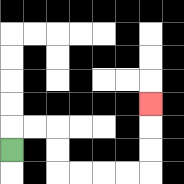{'start': '[0, 6]', 'end': '[6, 4]', 'path_directions': 'U,R,R,D,D,R,R,R,R,U,U,U', 'path_coordinates': '[[0, 6], [0, 5], [1, 5], [2, 5], [2, 6], [2, 7], [3, 7], [4, 7], [5, 7], [6, 7], [6, 6], [6, 5], [6, 4]]'}